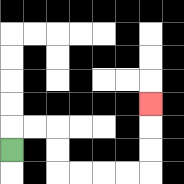{'start': '[0, 6]', 'end': '[6, 4]', 'path_directions': 'U,R,R,D,D,R,R,R,R,U,U,U', 'path_coordinates': '[[0, 6], [0, 5], [1, 5], [2, 5], [2, 6], [2, 7], [3, 7], [4, 7], [5, 7], [6, 7], [6, 6], [6, 5], [6, 4]]'}